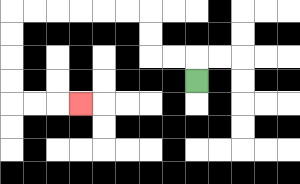{'start': '[8, 3]', 'end': '[3, 4]', 'path_directions': 'U,L,L,U,U,L,L,L,L,L,L,D,D,D,D,R,R,R', 'path_coordinates': '[[8, 3], [8, 2], [7, 2], [6, 2], [6, 1], [6, 0], [5, 0], [4, 0], [3, 0], [2, 0], [1, 0], [0, 0], [0, 1], [0, 2], [0, 3], [0, 4], [1, 4], [2, 4], [3, 4]]'}